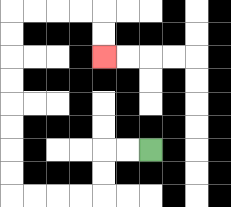{'start': '[6, 6]', 'end': '[4, 2]', 'path_directions': 'L,L,D,D,L,L,L,L,U,U,U,U,U,U,U,U,R,R,R,R,D,D', 'path_coordinates': '[[6, 6], [5, 6], [4, 6], [4, 7], [4, 8], [3, 8], [2, 8], [1, 8], [0, 8], [0, 7], [0, 6], [0, 5], [0, 4], [0, 3], [0, 2], [0, 1], [0, 0], [1, 0], [2, 0], [3, 0], [4, 0], [4, 1], [4, 2]]'}